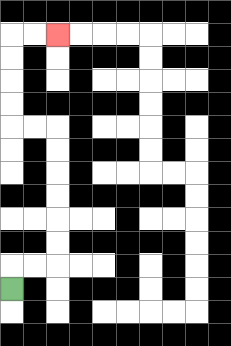{'start': '[0, 12]', 'end': '[2, 1]', 'path_directions': 'U,R,R,U,U,U,U,U,U,L,L,U,U,U,U,R,R', 'path_coordinates': '[[0, 12], [0, 11], [1, 11], [2, 11], [2, 10], [2, 9], [2, 8], [2, 7], [2, 6], [2, 5], [1, 5], [0, 5], [0, 4], [0, 3], [0, 2], [0, 1], [1, 1], [2, 1]]'}